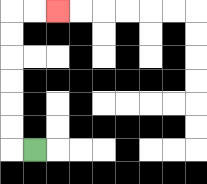{'start': '[1, 6]', 'end': '[2, 0]', 'path_directions': 'L,U,U,U,U,U,U,R,R', 'path_coordinates': '[[1, 6], [0, 6], [0, 5], [0, 4], [0, 3], [0, 2], [0, 1], [0, 0], [1, 0], [2, 0]]'}